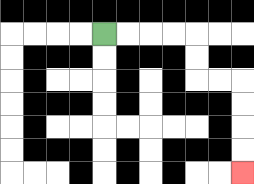{'start': '[4, 1]', 'end': '[10, 7]', 'path_directions': 'R,R,R,R,D,D,R,R,D,D,D,D', 'path_coordinates': '[[4, 1], [5, 1], [6, 1], [7, 1], [8, 1], [8, 2], [8, 3], [9, 3], [10, 3], [10, 4], [10, 5], [10, 6], [10, 7]]'}